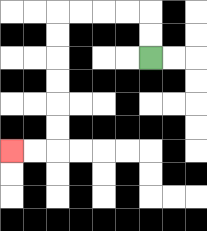{'start': '[6, 2]', 'end': '[0, 6]', 'path_directions': 'U,U,L,L,L,L,D,D,D,D,D,D,L,L', 'path_coordinates': '[[6, 2], [6, 1], [6, 0], [5, 0], [4, 0], [3, 0], [2, 0], [2, 1], [2, 2], [2, 3], [2, 4], [2, 5], [2, 6], [1, 6], [0, 6]]'}